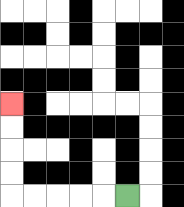{'start': '[5, 8]', 'end': '[0, 4]', 'path_directions': 'L,L,L,L,L,U,U,U,U', 'path_coordinates': '[[5, 8], [4, 8], [3, 8], [2, 8], [1, 8], [0, 8], [0, 7], [0, 6], [0, 5], [0, 4]]'}